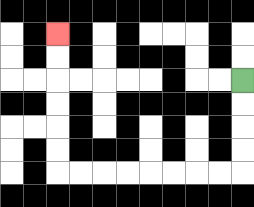{'start': '[10, 3]', 'end': '[2, 1]', 'path_directions': 'D,D,D,D,L,L,L,L,L,L,L,L,U,U,U,U,U,U', 'path_coordinates': '[[10, 3], [10, 4], [10, 5], [10, 6], [10, 7], [9, 7], [8, 7], [7, 7], [6, 7], [5, 7], [4, 7], [3, 7], [2, 7], [2, 6], [2, 5], [2, 4], [2, 3], [2, 2], [2, 1]]'}